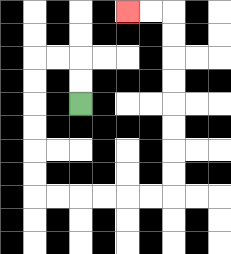{'start': '[3, 4]', 'end': '[5, 0]', 'path_directions': 'U,U,L,L,D,D,D,D,D,D,R,R,R,R,R,R,U,U,U,U,U,U,U,U,L,L', 'path_coordinates': '[[3, 4], [3, 3], [3, 2], [2, 2], [1, 2], [1, 3], [1, 4], [1, 5], [1, 6], [1, 7], [1, 8], [2, 8], [3, 8], [4, 8], [5, 8], [6, 8], [7, 8], [7, 7], [7, 6], [7, 5], [7, 4], [7, 3], [7, 2], [7, 1], [7, 0], [6, 0], [5, 0]]'}